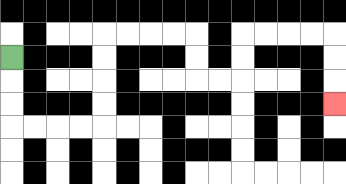{'start': '[0, 2]', 'end': '[14, 4]', 'path_directions': 'D,D,D,R,R,R,R,U,U,U,U,R,R,R,R,D,D,R,R,U,U,R,R,R,R,D,D,D', 'path_coordinates': '[[0, 2], [0, 3], [0, 4], [0, 5], [1, 5], [2, 5], [3, 5], [4, 5], [4, 4], [4, 3], [4, 2], [4, 1], [5, 1], [6, 1], [7, 1], [8, 1], [8, 2], [8, 3], [9, 3], [10, 3], [10, 2], [10, 1], [11, 1], [12, 1], [13, 1], [14, 1], [14, 2], [14, 3], [14, 4]]'}